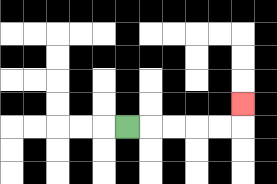{'start': '[5, 5]', 'end': '[10, 4]', 'path_directions': 'R,R,R,R,R,U', 'path_coordinates': '[[5, 5], [6, 5], [7, 5], [8, 5], [9, 5], [10, 5], [10, 4]]'}